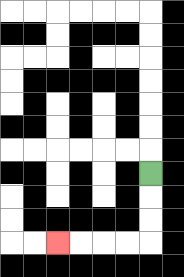{'start': '[6, 7]', 'end': '[2, 10]', 'path_directions': 'D,D,D,L,L,L,L', 'path_coordinates': '[[6, 7], [6, 8], [6, 9], [6, 10], [5, 10], [4, 10], [3, 10], [2, 10]]'}